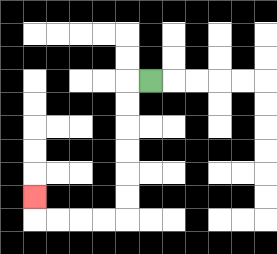{'start': '[6, 3]', 'end': '[1, 8]', 'path_directions': 'L,D,D,D,D,D,D,L,L,L,L,U', 'path_coordinates': '[[6, 3], [5, 3], [5, 4], [5, 5], [5, 6], [5, 7], [5, 8], [5, 9], [4, 9], [3, 9], [2, 9], [1, 9], [1, 8]]'}